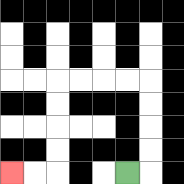{'start': '[5, 7]', 'end': '[0, 7]', 'path_directions': 'R,U,U,U,U,L,L,L,L,D,D,D,D,L,L', 'path_coordinates': '[[5, 7], [6, 7], [6, 6], [6, 5], [6, 4], [6, 3], [5, 3], [4, 3], [3, 3], [2, 3], [2, 4], [2, 5], [2, 6], [2, 7], [1, 7], [0, 7]]'}